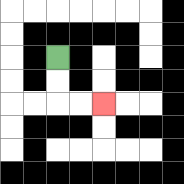{'start': '[2, 2]', 'end': '[4, 4]', 'path_directions': 'D,D,R,R', 'path_coordinates': '[[2, 2], [2, 3], [2, 4], [3, 4], [4, 4]]'}